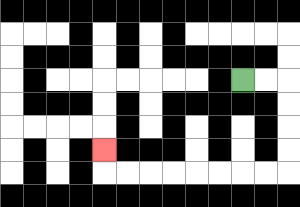{'start': '[10, 3]', 'end': '[4, 6]', 'path_directions': 'R,R,D,D,D,D,L,L,L,L,L,L,L,L,U', 'path_coordinates': '[[10, 3], [11, 3], [12, 3], [12, 4], [12, 5], [12, 6], [12, 7], [11, 7], [10, 7], [9, 7], [8, 7], [7, 7], [6, 7], [5, 7], [4, 7], [4, 6]]'}